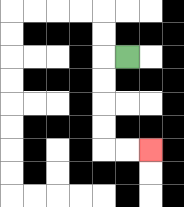{'start': '[5, 2]', 'end': '[6, 6]', 'path_directions': 'L,D,D,D,D,R,R', 'path_coordinates': '[[5, 2], [4, 2], [4, 3], [4, 4], [4, 5], [4, 6], [5, 6], [6, 6]]'}